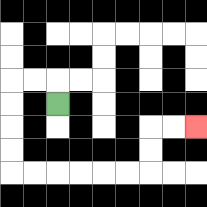{'start': '[2, 4]', 'end': '[8, 5]', 'path_directions': 'U,L,L,D,D,D,D,R,R,R,R,R,R,U,U,R,R', 'path_coordinates': '[[2, 4], [2, 3], [1, 3], [0, 3], [0, 4], [0, 5], [0, 6], [0, 7], [1, 7], [2, 7], [3, 7], [4, 7], [5, 7], [6, 7], [6, 6], [6, 5], [7, 5], [8, 5]]'}